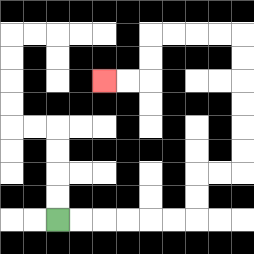{'start': '[2, 9]', 'end': '[4, 3]', 'path_directions': 'R,R,R,R,R,R,U,U,R,R,U,U,U,U,U,U,L,L,L,L,D,D,L,L', 'path_coordinates': '[[2, 9], [3, 9], [4, 9], [5, 9], [6, 9], [7, 9], [8, 9], [8, 8], [8, 7], [9, 7], [10, 7], [10, 6], [10, 5], [10, 4], [10, 3], [10, 2], [10, 1], [9, 1], [8, 1], [7, 1], [6, 1], [6, 2], [6, 3], [5, 3], [4, 3]]'}